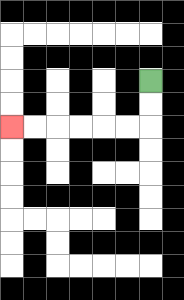{'start': '[6, 3]', 'end': '[0, 5]', 'path_directions': 'D,D,L,L,L,L,L,L', 'path_coordinates': '[[6, 3], [6, 4], [6, 5], [5, 5], [4, 5], [3, 5], [2, 5], [1, 5], [0, 5]]'}